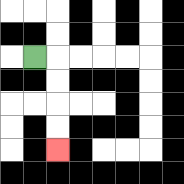{'start': '[1, 2]', 'end': '[2, 6]', 'path_directions': 'R,D,D,D,D', 'path_coordinates': '[[1, 2], [2, 2], [2, 3], [2, 4], [2, 5], [2, 6]]'}